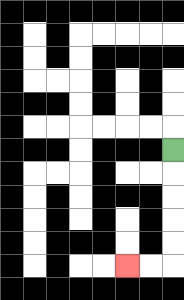{'start': '[7, 6]', 'end': '[5, 11]', 'path_directions': 'D,D,D,D,D,L,L', 'path_coordinates': '[[7, 6], [7, 7], [7, 8], [7, 9], [7, 10], [7, 11], [6, 11], [5, 11]]'}